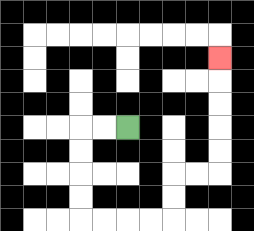{'start': '[5, 5]', 'end': '[9, 2]', 'path_directions': 'L,L,D,D,D,D,R,R,R,R,U,U,R,R,U,U,U,U,U', 'path_coordinates': '[[5, 5], [4, 5], [3, 5], [3, 6], [3, 7], [3, 8], [3, 9], [4, 9], [5, 9], [6, 9], [7, 9], [7, 8], [7, 7], [8, 7], [9, 7], [9, 6], [9, 5], [9, 4], [9, 3], [9, 2]]'}